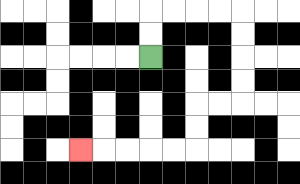{'start': '[6, 2]', 'end': '[3, 6]', 'path_directions': 'U,U,R,R,R,R,D,D,D,D,L,L,D,D,L,L,L,L,L', 'path_coordinates': '[[6, 2], [6, 1], [6, 0], [7, 0], [8, 0], [9, 0], [10, 0], [10, 1], [10, 2], [10, 3], [10, 4], [9, 4], [8, 4], [8, 5], [8, 6], [7, 6], [6, 6], [5, 6], [4, 6], [3, 6]]'}